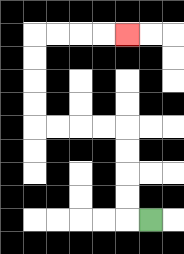{'start': '[6, 9]', 'end': '[5, 1]', 'path_directions': 'L,U,U,U,U,L,L,L,L,U,U,U,U,R,R,R,R', 'path_coordinates': '[[6, 9], [5, 9], [5, 8], [5, 7], [5, 6], [5, 5], [4, 5], [3, 5], [2, 5], [1, 5], [1, 4], [1, 3], [1, 2], [1, 1], [2, 1], [3, 1], [4, 1], [5, 1]]'}